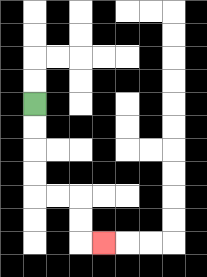{'start': '[1, 4]', 'end': '[4, 10]', 'path_directions': 'D,D,D,D,R,R,D,D,R', 'path_coordinates': '[[1, 4], [1, 5], [1, 6], [1, 7], [1, 8], [2, 8], [3, 8], [3, 9], [3, 10], [4, 10]]'}